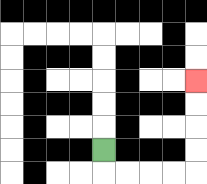{'start': '[4, 6]', 'end': '[8, 3]', 'path_directions': 'D,R,R,R,R,U,U,U,U', 'path_coordinates': '[[4, 6], [4, 7], [5, 7], [6, 7], [7, 7], [8, 7], [8, 6], [8, 5], [8, 4], [8, 3]]'}